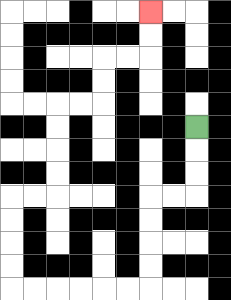{'start': '[8, 5]', 'end': '[6, 0]', 'path_directions': 'D,D,D,L,L,D,D,D,D,L,L,L,L,L,L,U,U,U,U,R,R,U,U,U,U,R,R,U,U,R,R,U,U', 'path_coordinates': '[[8, 5], [8, 6], [8, 7], [8, 8], [7, 8], [6, 8], [6, 9], [6, 10], [6, 11], [6, 12], [5, 12], [4, 12], [3, 12], [2, 12], [1, 12], [0, 12], [0, 11], [0, 10], [0, 9], [0, 8], [1, 8], [2, 8], [2, 7], [2, 6], [2, 5], [2, 4], [3, 4], [4, 4], [4, 3], [4, 2], [5, 2], [6, 2], [6, 1], [6, 0]]'}